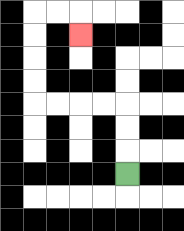{'start': '[5, 7]', 'end': '[3, 1]', 'path_directions': 'U,U,U,L,L,L,L,U,U,U,U,R,R,D', 'path_coordinates': '[[5, 7], [5, 6], [5, 5], [5, 4], [4, 4], [3, 4], [2, 4], [1, 4], [1, 3], [1, 2], [1, 1], [1, 0], [2, 0], [3, 0], [3, 1]]'}